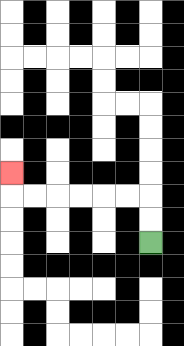{'start': '[6, 10]', 'end': '[0, 7]', 'path_directions': 'U,U,L,L,L,L,L,L,U', 'path_coordinates': '[[6, 10], [6, 9], [6, 8], [5, 8], [4, 8], [3, 8], [2, 8], [1, 8], [0, 8], [0, 7]]'}